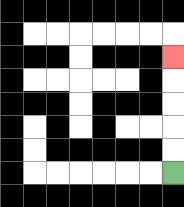{'start': '[7, 7]', 'end': '[7, 2]', 'path_directions': 'U,U,U,U,U', 'path_coordinates': '[[7, 7], [7, 6], [7, 5], [7, 4], [7, 3], [7, 2]]'}